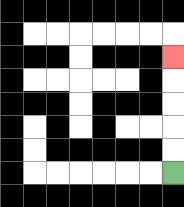{'start': '[7, 7]', 'end': '[7, 2]', 'path_directions': 'U,U,U,U,U', 'path_coordinates': '[[7, 7], [7, 6], [7, 5], [7, 4], [7, 3], [7, 2]]'}